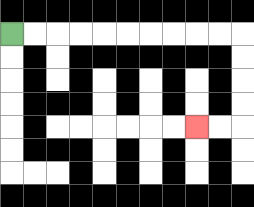{'start': '[0, 1]', 'end': '[8, 5]', 'path_directions': 'R,R,R,R,R,R,R,R,R,R,D,D,D,D,L,L', 'path_coordinates': '[[0, 1], [1, 1], [2, 1], [3, 1], [4, 1], [5, 1], [6, 1], [7, 1], [8, 1], [9, 1], [10, 1], [10, 2], [10, 3], [10, 4], [10, 5], [9, 5], [8, 5]]'}